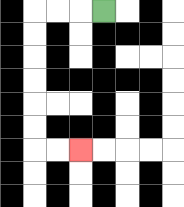{'start': '[4, 0]', 'end': '[3, 6]', 'path_directions': 'L,L,L,D,D,D,D,D,D,R,R', 'path_coordinates': '[[4, 0], [3, 0], [2, 0], [1, 0], [1, 1], [1, 2], [1, 3], [1, 4], [1, 5], [1, 6], [2, 6], [3, 6]]'}